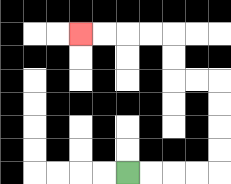{'start': '[5, 7]', 'end': '[3, 1]', 'path_directions': 'R,R,R,R,U,U,U,U,L,L,U,U,L,L,L,L', 'path_coordinates': '[[5, 7], [6, 7], [7, 7], [8, 7], [9, 7], [9, 6], [9, 5], [9, 4], [9, 3], [8, 3], [7, 3], [7, 2], [7, 1], [6, 1], [5, 1], [4, 1], [3, 1]]'}